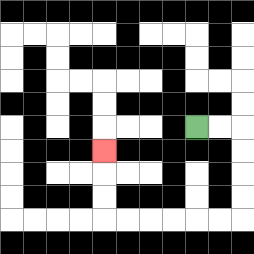{'start': '[8, 5]', 'end': '[4, 6]', 'path_directions': 'R,R,D,D,D,D,L,L,L,L,L,L,U,U,U', 'path_coordinates': '[[8, 5], [9, 5], [10, 5], [10, 6], [10, 7], [10, 8], [10, 9], [9, 9], [8, 9], [7, 9], [6, 9], [5, 9], [4, 9], [4, 8], [4, 7], [4, 6]]'}